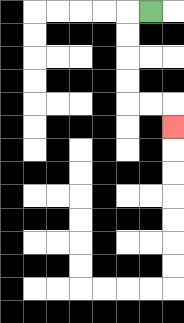{'start': '[6, 0]', 'end': '[7, 5]', 'path_directions': 'L,D,D,D,D,R,R,D', 'path_coordinates': '[[6, 0], [5, 0], [5, 1], [5, 2], [5, 3], [5, 4], [6, 4], [7, 4], [7, 5]]'}